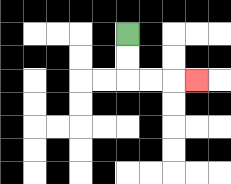{'start': '[5, 1]', 'end': '[8, 3]', 'path_directions': 'D,D,R,R,R', 'path_coordinates': '[[5, 1], [5, 2], [5, 3], [6, 3], [7, 3], [8, 3]]'}